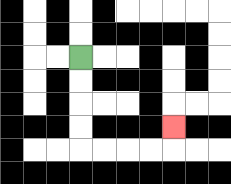{'start': '[3, 2]', 'end': '[7, 5]', 'path_directions': 'D,D,D,D,R,R,R,R,U', 'path_coordinates': '[[3, 2], [3, 3], [3, 4], [3, 5], [3, 6], [4, 6], [5, 6], [6, 6], [7, 6], [7, 5]]'}